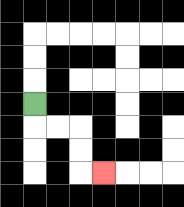{'start': '[1, 4]', 'end': '[4, 7]', 'path_directions': 'D,R,R,D,D,R', 'path_coordinates': '[[1, 4], [1, 5], [2, 5], [3, 5], [3, 6], [3, 7], [4, 7]]'}